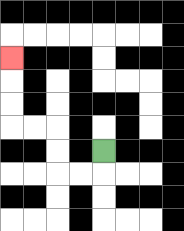{'start': '[4, 6]', 'end': '[0, 2]', 'path_directions': 'D,L,L,U,U,L,L,U,U,U', 'path_coordinates': '[[4, 6], [4, 7], [3, 7], [2, 7], [2, 6], [2, 5], [1, 5], [0, 5], [0, 4], [0, 3], [0, 2]]'}